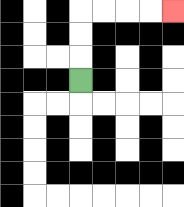{'start': '[3, 3]', 'end': '[7, 0]', 'path_directions': 'U,U,U,R,R,R,R', 'path_coordinates': '[[3, 3], [3, 2], [3, 1], [3, 0], [4, 0], [5, 0], [6, 0], [7, 0]]'}